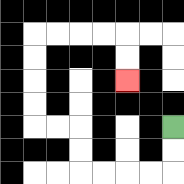{'start': '[7, 5]', 'end': '[5, 3]', 'path_directions': 'D,D,L,L,L,L,U,U,L,L,U,U,U,U,R,R,R,R,D,D', 'path_coordinates': '[[7, 5], [7, 6], [7, 7], [6, 7], [5, 7], [4, 7], [3, 7], [3, 6], [3, 5], [2, 5], [1, 5], [1, 4], [1, 3], [1, 2], [1, 1], [2, 1], [3, 1], [4, 1], [5, 1], [5, 2], [5, 3]]'}